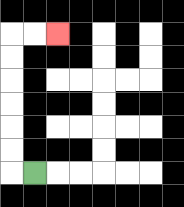{'start': '[1, 7]', 'end': '[2, 1]', 'path_directions': 'L,U,U,U,U,U,U,R,R', 'path_coordinates': '[[1, 7], [0, 7], [0, 6], [0, 5], [0, 4], [0, 3], [0, 2], [0, 1], [1, 1], [2, 1]]'}